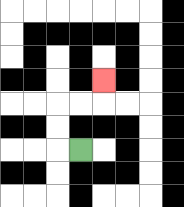{'start': '[3, 6]', 'end': '[4, 3]', 'path_directions': 'L,U,U,R,R,U', 'path_coordinates': '[[3, 6], [2, 6], [2, 5], [2, 4], [3, 4], [4, 4], [4, 3]]'}